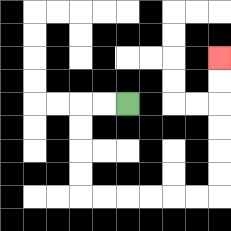{'start': '[5, 4]', 'end': '[9, 2]', 'path_directions': 'L,L,D,D,D,D,R,R,R,R,R,R,U,U,U,U,U,U', 'path_coordinates': '[[5, 4], [4, 4], [3, 4], [3, 5], [3, 6], [3, 7], [3, 8], [4, 8], [5, 8], [6, 8], [7, 8], [8, 8], [9, 8], [9, 7], [9, 6], [9, 5], [9, 4], [9, 3], [9, 2]]'}